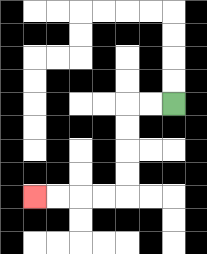{'start': '[7, 4]', 'end': '[1, 8]', 'path_directions': 'L,L,D,D,D,D,L,L,L,L', 'path_coordinates': '[[7, 4], [6, 4], [5, 4], [5, 5], [5, 6], [5, 7], [5, 8], [4, 8], [3, 8], [2, 8], [1, 8]]'}